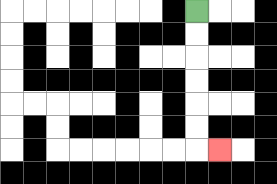{'start': '[8, 0]', 'end': '[9, 6]', 'path_directions': 'D,D,D,D,D,D,R', 'path_coordinates': '[[8, 0], [8, 1], [8, 2], [8, 3], [8, 4], [8, 5], [8, 6], [9, 6]]'}